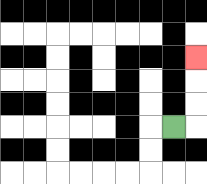{'start': '[7, 5]', 'end': '[8, 2]', 'path_directions': 'R,U,U,U', 'path_coordinates': '[[7, 5], [8, 5], [8, 4], [8, 3], [8, 2]]'}